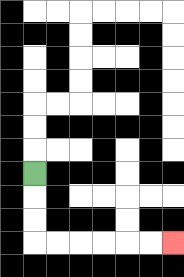{'start': '[1, 7]', 'end': '[7, 10]', 'path_directions': 'D,D,D,R,R,R,R,R,R', 'path_coordinates': '[[1, 7], [1, 8], [1, 9], [1, 10], [2, 10], [3, 10], [4, 10], [5, 10], [6, 10], [7, 10]]'}